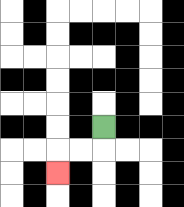{'start': '[4, 5]', 'end': '[2, 7]', 'path_directions': 'D,L,L,D', 'path_coordinates': '[[4, 5], [4, 6], [3, 6], [2, 6], [2, 7]]'}